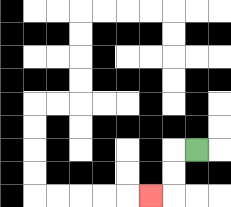{'start': '[8, 6]', 'end': '[6, 8]', 'path_directions': 'L,D,D,L', 'path_coordinates': '[[8, 6], [7, 6], [7, 7], [7, 8], [6, 8]]'}